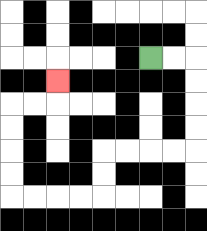{'start': '[6, 2]', 'end': '[2, 3]', 'path_directions': 'R,R,D,D,D,D,L,L,L,L,D,D,L,L,L,L,U,U,U,U,R,R,U', 'path_coordinates': '[[6, 2], [7, 2], [8, 2], [8, 3], [8, 4], [8, 5], [8, 6], [7, 6], [6, 6], [5, 6], [4, 6], [4, 7], [4, 8], [3, 8], [2, 8], [1, 8], [0, 8], [0, 7], [0, 6], [0, 5], [0, 4], [1, 4], [2, 4], [2, 3]]'}